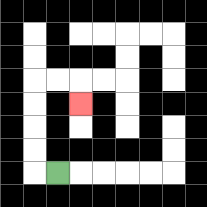{'start': '[2, 7]', 'end': '[3, 4]', 'path_directions': 'L,U,U,U,U,R,R,D', 'path_coordinates': '[[2, 7], [1, 7], [1, 6], [1, 5], [1, 4], [1, 3], [2, 3], [3, 3], [3, 4]]'}